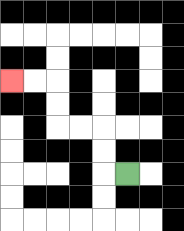{'start': '[5, 7]', 'end': '[0, 3]', 'path_directions': 'L,U,U,L,L,U,U,L,L', 'path_coordinates': '[[5, 7], [4, 7], [4, 6], [4, 5], [3, 5], [2, 5], [2, 4], [2, 3], [1, 3], [0, 3]]'}